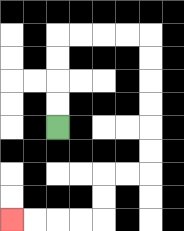{'start': '[2, 5]', 'end': '[0, 9]', 'path_directions': 'U,U,U,U,R,R,R,R,D,D,D,D,D,D,L,L,D,D,L,L,L,L', 'path_coordinates': '[[2, 5], [2, 4], [2, 3], [2, 2], [2, 1], [3, 1], [4, 1], [5, 1], [6, 1], [6, 2], [6, 3], [6, 4], [6, 5], [6, 6], [6, 7], [5, 7], [4, 7], [4, 8], [4, 9], [3, 9], [2, 9], [1, 9], [0, 9]]'}